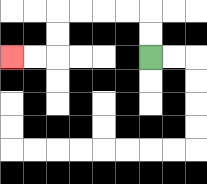{'start': '[6, 2]', 'end': '[0, 2]', 'path_directions': 'U,U,L,L,L,L,D,D,L,L', 'path_coordinates': '[[6, 2], [6, 1], [6, 0], [5, 0], [4, 0], [3, 0], [2, 0], [2, 1], [2, 2], [1, 2], [0, 2]]'}